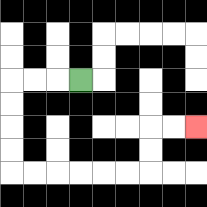{'start': '[3, 3]', 'end': '[8, 5]', 'path_directions': 'L,L,L,D,D,D,D,R,R,R,R,R,R,U,U,R,R', 'path_coordinates': '[[3, 3], [2, 3], [1, 3], [0, 3], [0, 4], [0, 5], [0, 6], [0, 7], [1, 7], [2, 7], [3, 7], [4, 7], [5, 7], [6, 7], [6, 6], [6, 5], [7, 5], [8, 5]]'}